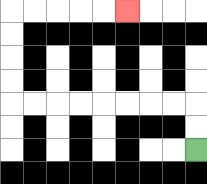{'start': '[8, 6]', 'end': '[5, 0]', 'path_directions': 'U,U,L,L,L,L,L,L,L,L,U,U,U,U,R,R,R,R,R', 'path_coordinates': '[[8, 6], [8, 5], [8, 4], [7, 4], [6, 4], [5, 4], [4, 4], [3, 4], [2, 4], [1, 4], [0, 4], [0, 3], [0, 2], [0, 1], [0, 0], [1, 0], [2, 0], [3, 0], [4, 0], [5, 0]]'}